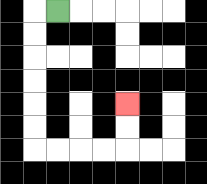{'start': '[2, 0]', 'end': '[5, 4]', 'path_directions': 'L,D,D,D,D,D,D,R,R,R,R,U,U', 'path_coordinates': '[[2, 0], [1, 0], [1, 1], [1, 2], [1, 3], [1, 4], [1, 5], [1, 6], [2, 6], [3, 6], [4, 6], [5, 6], [5, 5], [5, 4]]'}